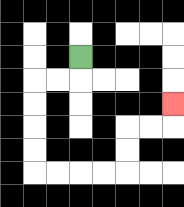{'start': '[3, 2]', 'end': '[7, 4]', 'path_directions': 'D,L,L,D,D,D,D,R,R,R,R,U,U,R,R,U', 'path_coordinates': '[[3, 2], [3, 3], [2, 3], [1, 3], [1, 4], [1, 5], [1, 6], [1, 7], [2, 7], [3, 7], [4, 7], [5, 7], [5, 6], [5, 5], [6, 5], [7, 5], [7, 4]]'}